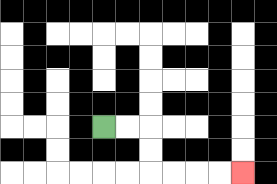{'start': '[4, 5]', 'end': '[10, 7]', 'path_directions': 'R,R,D,D,R,R,R,R', 'path_coordinates': '[[4, 5], [5, 5], [6, 5], [6, 6], [6, 7], [7, 7], [8, 7], [9, 7], [10, 7]]'}